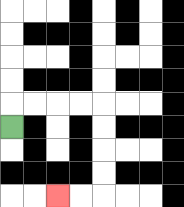{'start': '[0, 5]', 'end': '[2, 8]', 'path_directions': 'U,R,R,R,R,D,D,D,D,L,L', 'path_coordinates': '[[0, 5], [0, 4], [1, 4], [2, 4], [3, 4], [4, 4], [4, 5], [4, 6], [4, 7], [4, 8], [3, 8], [2, 8]]'}